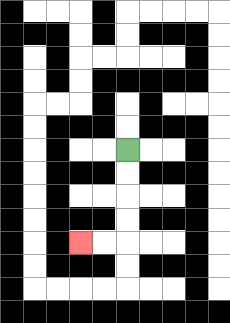{'start': '[5, 6]', 'end': '[3, 10]', 'path_directions': 'D,D,D,D,L,L', 'path_coordinates': '[[5, 6], [5, 7], [5, 8], [5, 9], [5, 10], [4, 10], [3, 10]]'}